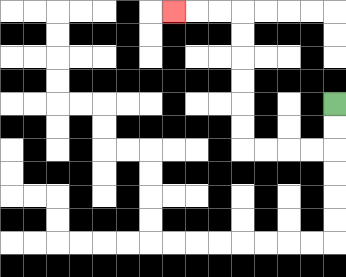{'start': '[14, 4]', 'end': '[7, 0]', 'path_directions': 'D,D,L,L,L,L,U,U,U,U,U,U,L,L,L', 'path_coordinates': '[[14, 4], [14, 5], [14, 6], [13, 6], [12, 6], [11, 6], [10, 6], [10, 5], [10, 4], [10, 3], [10, 2], [10, 1], [10, 0], [9, 0], [8, 0], [7, 0]]'}